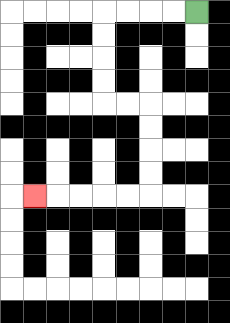{'start': '[8, 0]', 'end': '[1, 8]', 'path_directions': 'L,L,L,L,D,D,D,D,R,R,D,D,D,D,L,L,L,L,L', 'path_coordinates': '[[8, 0], [7, 0], [6, 0], [5, 0], [4, 0], [4, 1], [4, 2], [4, 3], [4, 4], [5, 4], [6, 4], [6, 5], [6, 6], [6, 7], [6, 8], [5, 8], [4, 8], [3, 8], [2, 8], [1, 8]]'}